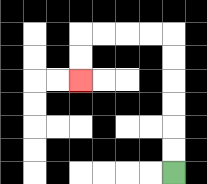{'start': '[7, 7]', 'end': '[3, 3]', 'path_directions': 'U,U,U,U,U,U,L,L,L,L,D,D', 'path_coordinates': '[[7, 7], [7, 6], [7, 5], [7, 4], [7, 3], [7, 2], [7, 1], [6, 1], [5, 1], [4, 1], [3, 1], [3, 2], [3, 3]]'}